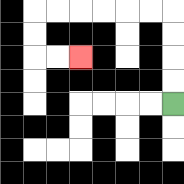{'start': '[7, 4]', 'end': '[3, 2]', 'path_directions': 'U,U,U,U,L,L,L,L,L,L,D,D,R,R', 'path_coordinates': '[[7, 4], [7, 3], [7, 2], [7, 1], [7, 0], [6, 0], [5, 0], [4, 0], [3, 0], [2, 0], [1, 0], [1, 1], [1, 2], [2, 2], [3, 2]]'}